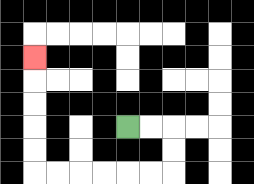{'start': '[5, 5]', 'end': '[1, 2]', 'path_directions': 'R,R,D,D,L,L,L,L,L,L,U,U,U,U,U', 'path_coordinates': '[[5, 5], [6, 5], [7, 5], [7, 6], [7, 7], [6, 7], [5, 7], [4, 7], [3, 7], [2, 7], [1, 7], [1, 6], [1, 5], [1, 4], [1, 3], [1, 2]]'}